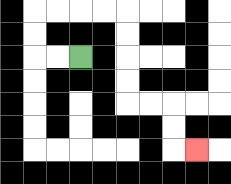{'start': '[3, 2]', 'end': '[8, 6]', 'path_directions': 'L,L,U,U,R,R,R,R,D,D,D,D,R,R,D,D,R', 'path_coordinates': '[[3, 2], [2, 2], [1, 2], [1, 1], [1, 0], [2, 0], [3, 0], [4, 0], [5, 0], [5, 1], [5, 2], [5, 3], [5, 4], [6, 4], [7, 4], [7, 5], [7, 6], [8, 6]]'}